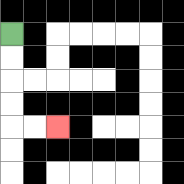{'start': '[0, 1]', 'end': '[2, 5]', 'path_directions': 'D,D,D,D,R,R', 'path_coordinates': '[[0, 1], [0, 2], [0, 3], [0, 4], [0, 5], [1, 5], [2, 5]]'}